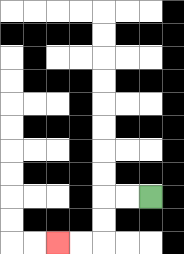{'start': '[6, 8]', 'end': '[2, 10]', 'path_directions': 'L,L,D,D,L,L', 'path_coordinates': '[[6, 8], [5, 8], [4, 8], [4, 9], [4, 10], [3, 10], [2, 10]]'}